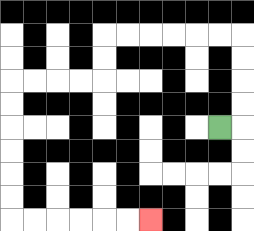{'start': '[9, 5]', 'end': '[6, 9]', 'path_directions': 'R,U,U,U,U,L,L,L,L,L,L,D,D,L,L,L,L,D,D,D,D,D,D,R,R,R,R,R,R', 'path_coordinates': '[[9, 5], [10, 5], [10, 4], [10, 3], [10, 2], [10, 1], [9, 1], [8, 1], [7, 1], [6, 1], [5, 1], [4, 1], [4, 2], [4, 3], [3, 3], [2, 3], [1, 3], [0, 3], [0, 4], [0, 5], [0, 6], [0, 7], [0, 8], [0, 9], [1, 9], [2, 9], [3, 9], [4, 9], [5, 9], [6, 9]]'}